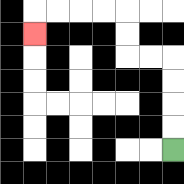{'start': '[7, 6]', 'end': '[1, 1]', 'path_directions': 'U,U,U,U,L,L,U,U,L,L,L,L,D', 'path_coordinates': '[[7, 6], [7, 5], [7, 4], [7, 3], [7, 2], [6, 2], [5, 2], [5, 1], [5, 0], [4, 0], [3, 0], [2, 0], [1, 0], [1, 1]]'}